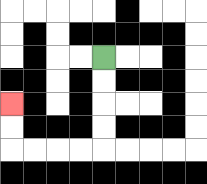{'start': '[4, 2]', 'end': '[0, 4]', 'path_directions': 'D,D,D,D,L,L,L,L,U,U', 'path_coordinates': '[[4, 2], [4, 3], [4, 4], [4, 5], [4, 6], [3, 6], [2, 6], [1, 6], [0, 6], [0, 5], [0, 4]]'}